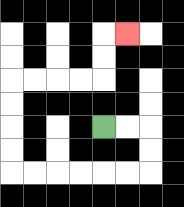{'start': '[4, 5]', 'end': '[5, 1]', 'path_directions': 'R,R,D,D,L,L,L,L,L,L,U,U,U,U,R,R,R,R,U,U,R', 'path_coordinates': '[[4, 5], [5, 5], [6, 5], [6, 6], [6, 7], [5, 7], [4, 7], [3, 7], [2, 7], [1, 7], [0, 7], [0, 6], [0, 5], [0, 4], [0, 3], [1, 3], [2, 3], [3, 3], [4, 3], [4, 2], [4, 1], [5, 1]]'}